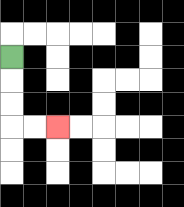{'start': '[0, 2]', 'end': '[2, 5]', 'path_directions': 'D,D,D,R,R', 'path_coordinates': '[[0, 2], [0, 3], [0, 4], [0, 5], [1, 5], [2, 5]]'}